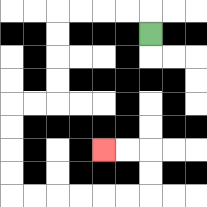{'start': '[6, 1]', 'end': '[4, 6]', 'path_directions': 'U,L,L,L,L,D,D,D,D,L,L,D,D,D,D,R,R,R,R,R,R,U,U,L,L', 'path_coordinates': '[[6, 1], [6, 0], [5, 0], [4, 0], [3, 0], [2, 0], [2, 1], [2, 2], [2, 3], [2, 4], [1, 4], [0, 4], [0, 5], [0, 6], [0, 7], [0, 8], [1, 8], [2, 8], [3, 8], [4, 8], [5, 8], [6, 8], [6, 7], [6, 6], [5, 6], [4, 6]]'}